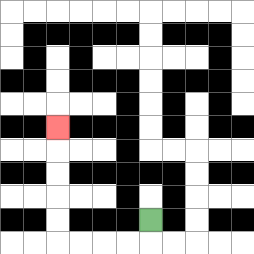{'start': '[6, 9]', 'end': '[2, 5]', 'path_directions': 'D,L,L,L,L,U,U,U,U,U', 'path_coordinates': '[[6, 9], [6, 10], [5, 10], [4, 10], [3, 10], [2, 10], [2, 9], [2, 8], [2, 7], [2, 6], [2, 5]]'}